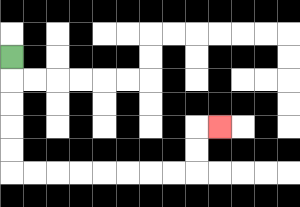{'start': '[0, 2]', 'end': '[9, 5]', 'path_directions': 'D,D,D,D,D,R,R,R,R,R,R,R,R,U,U,R', 'path_coordinates': '[[0, 2], [0, 3], [0, 4], [0, 5], [0, 6], [0, 7], [1, 7], [2, 7], [3, 7], [4, 7], [5, 7], [6, 7], [7, 7], [8, 7], [8, 6], [8, 5], [9, 5]]'}